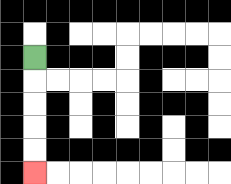{'start': '[1, 2]', 'end': '[1, 7]', 'path_directions': 'D,D,D,D,D', 'path_coordinates': '[[1, 2], [1, 3], [1, 4], [1, 5], [1, 6], [1, 7]]'}